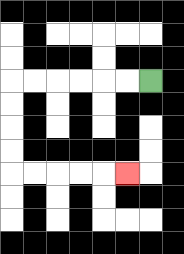{'start': '[6, 3]', 'end': '[5, 7]', 'path_directions': 'L,L,L,L,L,L,D,D,D,D,R,R,R,R,R', 'path_coordinates': '[[6, 3], [5, 3], [4, 3], [3, 3], [2, 3], [1, 3], [0, 3], [0, 4], [0, 5], [0, 6], [0, 7], [1, 7], [2, 7], [3, 7], [4, 7], [5, 7]]'}